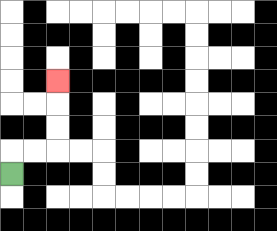{'start': '[0, 7]', 'end': '[2, 3]', 'path_directions': 'U,R,R,U,U,U', 'path_coordinates': '[[0, 7], [0, 6], [1, 6], [2, 6], [2, 5], [2, 4], [2, 3]]'}